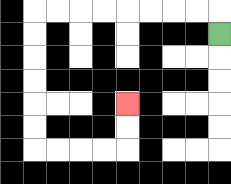{'start': '[9, 1]', 'end': '[5, 4]', 'path_directions': 'U,L,L,L,L,L,L,L,L,D,D,D,D,D,D,R,R,R,R,U,U', 'path_coordinates': '[[9, 1], [9, 0], [8, 0], [7, 0], [6, 0], [5, 0], [4, 0], [3, 0], [2, 0], [1, 0], [1, 1], [1, 2], [1, 3], [1, 4], [1, 5], [1, 6], [2, 6], [3, 6], [4, 6], [5, 6], [5, 5], [5, 4]]'}